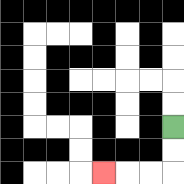{'start': '[7, 5]', 'end': '[4, 7]', 'path_directions': 'D,D,L,L,L', 'path_coordinates': '[[7, 5], [7, 6], [7, 7], [6, 7], [5, 7], [4, 7]]'}